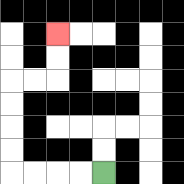{'start': '[4, 7]', 'end': '[2, 1]', 'path_directions': 'L,L,L,L,U,U,U,U,R,R,U,U', 'path_coordinates': '[[4, 7], [3, 7], [2, 7], [1, 7], [0, 7], [0, 6], [0, 5], [0, 4], [0, 3], [1, 3], [2, 3], [2, 2], [2, 1]]'}